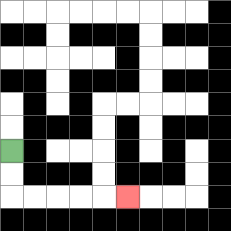{'start': '[0, 6]', 'end': '[5, 8]', 'path_directions': 'D,D,R,R,R,R,R', 'path_coordinates': '[[0, 6], [0, 7], [0, 8], [1, 8], [2, 8], [3, 8], [4, 8], [5, 8]]'}